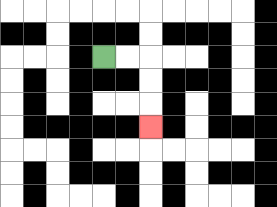{'start': '[4, 2]', 'end': '[6, 5]', 'path_directions': 'R,R,D,D,D', 'path_coordinates': '[[4, 2], [5, 2], [6, 2], [6, 3], [6, 4], [6, 5]]'}